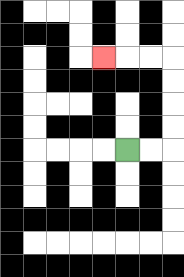{'start': '[5, 6]', 'end': '[4, 2]', 'path_directions': 'R,R,U,U,U,U,L,L,L', 'path_coordinates': '[[5, 6], [6, 6], [7, 6], [7, 5], [7, 4], [7, 3], [7, 2], [6, 2], [5, 2], [4, 2]]'}